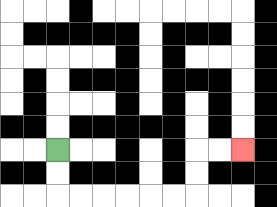{'start': '[2, 6]', 'end': '[10, 6]', 'path_directions': 'D,D,R,R,R,R,R,R,U,U,R,R', 'path_coordinates': '[[2, 6], [2, 7], [2, 8], [3, 8], [4, 8], [5, 8], [6, 8], [7, 8], [8, 8], [8, 7], [8, 6], [9, 6], [10, 6]]'}